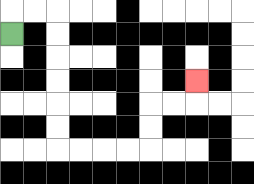{'start': '[0, 1]', 'end': '[8, 3]', 'path_directions': 'U,R,R,D,D,D,D,D,D,R,R,R,R,U,U,R,R,U', 'path_coordinates': '[[0, 1], [0, 0], [1, 0], [2, 0], [2, 1], [2, 2], [2, 3], [2, 4], [2, 5], [2, 6], [3, 6], [4, 6], [5, 6], [6, 6], [6, 5], [6, 4], [7, 4], [8, 4], [8, 3]]'}